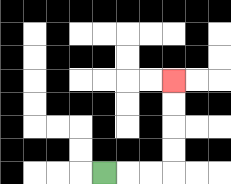{'start': '[4, 7]', 'end': '[7, 3]', 'path_directions': 'R,R,R,U,U,U,U', 'path_coordinates': '[[4, 7], [5, 7], [6, 7], [7, 7], [7, 6], [7, 5], [7, 4], [7, 3]]'}